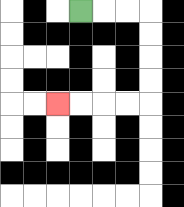{'start': '[3, 0]', 'end': '[2, 4]', 'path_directions': 'R,R,R,D,D,D,D,L,L,L,L', 'path_coordinates': '[[3, 0], [4, 0], [5, 0], [6, 0], [6, 1], [6, 2], [6, 3], [6, 4], [5, 4], [4, 4], [3, 4], [2, 4]]'}